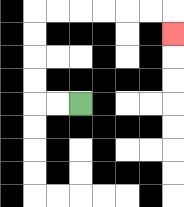{'start': '[3, 4]', 'end': '[7, 1]', 'path_directions': 'L,L,U,U,U,U,R,R,R,R,R,R,D', 'path_coordinates': '[[3, 4], [2, 4], [1, 4], [1, 3], [1, 2], [1, 1], [1, 0], [2, 0], [3, 0], [4, 0], [5, 0], [6, 0], [7, 0], [7, 1]]'}